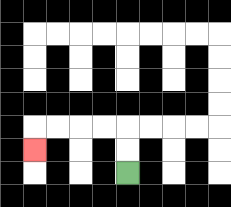{'start': '[5, 7]', 'end': '[1, 6]', 'path_directions': 'U,U,L,L,L,L,D', 'path_coordinates': '[[5, 7], [5, 6], [5, 5], [4, 5], [3, 5], [2, 5], [1, 5], [1, 6]]'}